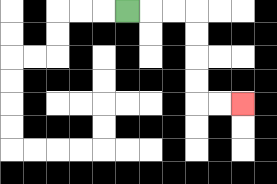{'start': '[5, 0]', 'end': '[10, 4]', 'path_directions': 'R,R,R,D,D,D,D,R,R', 'path_coordinates': '[[5, 0], [6, 0], [7, 0], [8, 0], [8, 1], [8, 2], [8, 3], [8, 4], [9, 4], [10, 4]]'}